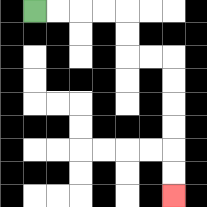{'start': '[1, 0]', 'end': '[7, 8]', 'path_directions': 'R,R,R,R,D,D,R,R,D,D,D,D,D,D', 'path_coordinates': '[[1, 0], [2, 0], [3, 0], [4, 0], [5, 0], [5, 1], [5, 2], [6, 2], [7, 2], [7, 3], [7, 4], [7, 5], [7, 6], [7, 7], [7, 8]]'}